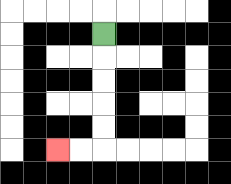{'start': '[4, 1]', 'end': '[2, 6]', 'path_directions': 'D,D,D,D,D,L,L', 'path_coordinates': '[[4, 1], [4, 2], [4, 3], [4, 4], [4, 5], [4, 6], [3, 6], [2, 6]]'}